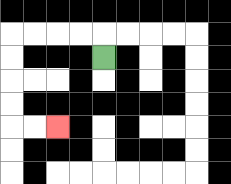{'start': '[4, 2]', 'end': '[2, 5]', 'path_directions': 'U,L,L,L,L,D,D,D,D,R,R', 'path_coordinates': '[[4, 2], [4, 1], [3, 1], [2, 1], [1, 1], [0, 1], [0, 2], [0, 3], [0, 4], [0, 5], [1, 5], [2, 5]]'}